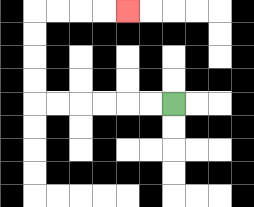{'start': '[7, 4]', 'end': '[5, 0]', 'path_directions': 'L,L,L,L,L,L,U,U,U,U,R,R,R,R', 'path_coordinates': '[[7, 4], [6, 4], [5, 4], [4, 4], [3, 4], [2, 4], [1, 4], [1, 3], [1, 2], [1, 1], [1, 0], [2, 0], [3, 0], [4, 0], [5, 0]]'}